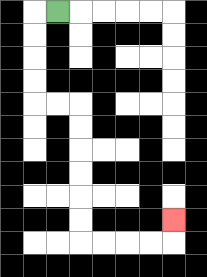{'start': '[2, 0]', 'end': '[7, 9]', 'path_directions': 'L,D,D,D,D,R,R,D,D,D,D,D,D,R,R,R,R,U', 'path_coordinates': '[[2, 0], [1, 0], [1, 1], [1, 2], [1, 3], [1, 4], [2, 4], [3, 4], [3, 5], [3, 6], [3, 7], [3, 8], [3, 9], [3, 10], [4, 10], [5, 10], [6, 10], [7, 10], [7, 9]]'}